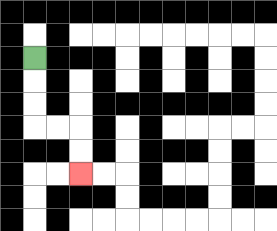{'start': '[1, 2]', 'end': '[3, 7]', 'path_directions': 'D,D,D,R,R,D,D', 'path_coordinates': '[[1, 2], [1, 3], [1, 4], [1, 5], [2, 5], [3, 5], [3, 6], [3, 7]]'}